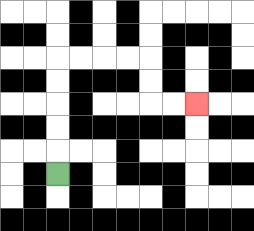{'start': '[2, 7]', 'end': '[8, 4]', 'path_directions': 'U,U,U,U,U,R,R,R,R,D,D,R,R', 'path_coordinates': '[[2, 7], [2, 6], [2, 5], [2, 4], [2, 3], [2, 2], [3, 2], [4, 2], [5, 2], [6, 2], [6, 3], [6, 4], [7, 4], [8, 4]]'}